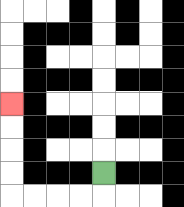{'start': '[4, 7]', 'end': '[0, 4]', 'path_directions': 'D,L,L,L,L,U,U,U,U', 'path_coordinates': '[[4, 7], [4, 8], [3, 8], [2, 8], [1, 8], [0, 8], [0, 7], [0, 6], [0, 5], [0, 4]]'}